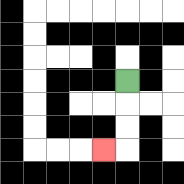{'start': '[5, 3]', 'end': '[4, 6]', 'path_directions': 'D,D,D,L', 'path_coordinates': '[[5, 3], [5, 4], [5, 5], [5, 6], [4, 6]]'}